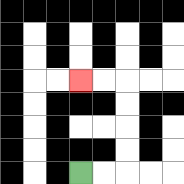{'start': '[3, 7]', 'end': '[3, 3]', 'path_directions': 'R,R,U,U,U,U,L,L', 'path_coordinates': '[[3, 7], [4, 7], [5, 7], [5, 6], [5, 5], [5, 4], [5, 3], [4, 3], [3, 3]]'}